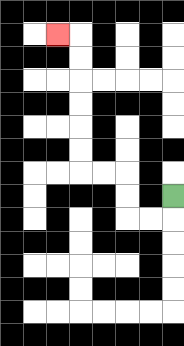{'start': '[7, 8]', 'end': '[2, 1]', 'path_directions': 'D,L,L,U,U,L,L,U,U,U,U,U,U,L', 'path_coordinates': '[[7, 8], [7, 9], [6, 9], [5, 9], [5, 8], [5, 7], [4, 7], [3, 7], [3, 6], [3, 5], [3, 4], [3, 3], [3, 2], [3, 1], [2, 1]]'}